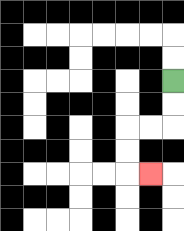{'start': '[7, 3]', 'end': '[6, 7]', 'path_directions': 'D,D,L,L,D,D,R', 'path_coordinates': '[[7, 3], [7, 4], [7, 5], [6, 5], [5, 5], [5, 6], [5, 7], [6, 7]]'}